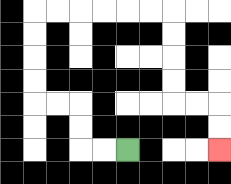{'start': '[5, 6]', 'end': '[9, 6]', 'path_directions': 'L,L,U,U,L,L,U,U,U,U,R,R,R,R,R,R,D,D,D,D,R,R,D,D', 'path_coordinates': '[[5, 6], [4, 6], [3, 6], [3, 5], [3, 4], [2, 4], [1, 4], [1, 3], [1, 2], [1, 1], [1, 0], [2, 0], [3, 0], [4, 0], [5, 0], [6, 0], [7, 0], [7, 1], [7, 2], [7, 3], [7, 4], [8, 4], [9, 4], [9, 5], [9, 6]]'}